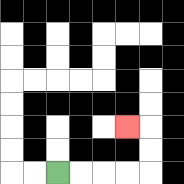{'start': '[2, 7]', 'end': '[5, 5]', 'path_directions': 'R,R,R,R,U,U,L', 'path_coordinates': '[[2, 7], [3, 7], [4, 7], [5, 7], [6, 7], [6, 6], [6, 5], [5, 5]]'}